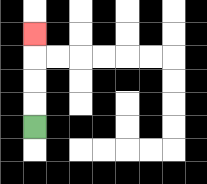{'start': '[1, 5]', 'end': '[1, 1]', 'path_directions': 'U,U,U,U', 'path_coordinates': '[[1, 5], [1, 4], [1, 3], [1, 2], [1, 1]]'}